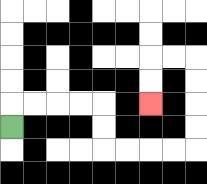{'start': '[0, 5]', 'end': '[6, 4]', 'path_directions': 'U,R,R,R,R,D,D,R,R,R,R,U,U,U,U,L,L,D,D', 'path_coordinates': '[[0, 5], [0, 4], [1, 4], [2, 4], [3, 4], [4, 4], [4, 5], [4, 6], [5, 6], [6, 6], [7, 6], [8, 6], [8, 5], [8, 4], [8, 3], [8, 2], [7, 2], [6, 2], [6, 3], [6, 4]]'}